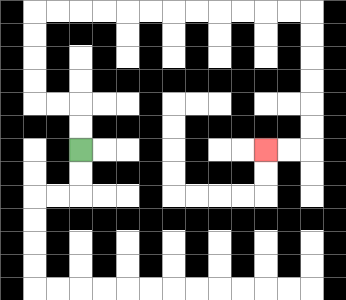{'start': '[3, 6]', 'end': '[11, 6]', 'path_directions': 'U,U,L,L,U,U,U,U,R,R,R,R,R,R,R,R,R,R,R,R,D,D,D,D,D,D,L,L', 'path_coordinates': '[[3, 6], [3, 5], [3, 4], [2, 4], [1, 4], [1, 3], [1, 2], [1, 1], [1, 0], [2, 0], [3, 0], [4, 0], [5, 0], [6, 0], [7, 0], [8, 0], [9, 0], [10, 0], [11, 0], [12, 0], [13, 0], [13, 1], [13, 2], [13, 3], [13, 4], [13, 5], [13, 6], [12, 6], [11, 6]]'}